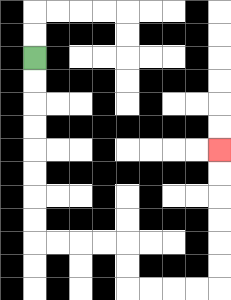{'start': '[1, 2]', 'end': '[9, 6]', 'path_directions': 'D,D,D,D,D,D,D,D,R,R,R,R,D,D,R,R,R,R,U,U,U,U,U,U', 'path_coordinates': '[[1, 2], [1, 3], [1, 4], [1, 5], [1, 6], [1, 7], [1, 8], [1, 9], [1, 10], [2, 10], [3, 10], [4, 10], [5, 10], [5, 11], [5, 12], [6, 12], [7, 12], [8, 12], [9, 12], [9, 11], [9, 10], [9, 9], [9, 8], [9, 7], [9, 6]]'}